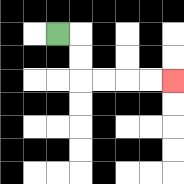{'start': '[2, 1]', 'end': '[7, 3]', 'path_directions': 'R,D,D,R,R,R,R', 'path_coordinates': '[[2, 1], [3, 1], [3, 2], [3, 3], [4, 3], [5, 3], [6, 3], [7, 3]]'}